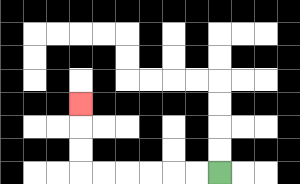{'start': '[9, 7]', 'end': '[3, 4]', 'path_directions': 'L,L,L,L,L,L,U,U,U', 'path_coordinates': '[[9, 7], [8, 7], [7, 7], [6, 7], [5, 7], [4, 7], [3, 7], [3, 6], [3, 5], [3, 4]]'}